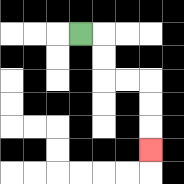{'start': '[3, 1]', 'end': '[6, 6]', 'path_directions': 'R,D,D,R,R,D,D,D', 'path_coordinates': '[[3, 1], [4, 1], [4, 2], [4, 3], [5, 3], [6, 3], [6, 4], [6, 5], [6, 6]]'}